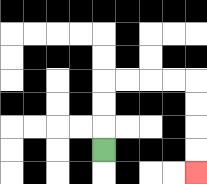{'start': '[4, 6]', 'end': '[8, 7]', 'path_directions': 'U,U,U,R,R,R,R,D,D,D,D', 'path_coordinates': '[[4, 6], [4, 5], [4, 4], [4, 3], [5, 3], [6, 3], [7, 3], [8, 3], [8, 4], [8, 5], [8, 6], [8, 7]]'}